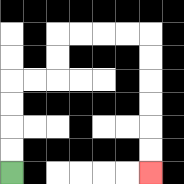{'start': '[0, 7]', 'end': '[6, 7]', 'path_directions': 'U,U,U,U,R,R,U,U,R,R,R,R,D,D,D,D,D,D', 'path_coordinates': '[[0, 7], [0, 6], [0, 5], [0, 4], [0, 3], [1, 3], [2, 3], [2, 2], [2, 1], [3, 1], [4, 1], [5, 1], [6, 1], [6, 2], [6, 3], [6, 4], [6, 5], [6, 6], [6, 7]]'}